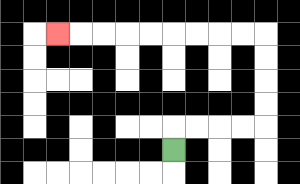{'start': '[7, 6]', 'end': '[2, 1]', 'path_directions': 'U,R,R,R,R,U,U,U,U,L,L,L,L,L,L,L,L,L', 'path_coordinates': '[[7, 6], [7, 5], [8, 5], [9, 5], [10, 5], [11, 5], [11, 4], [11, 3], [11, 2], [11, 1], [10, 1], [9, 1], [8, 1], [7, 1], [6, 1], [5, 1], [4, 1], [3, 1], [2, 1]]'}